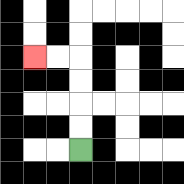{'start': '[3, 6]', 'end': '[1, 2]', 'path_directions': 'U,U,U,U,L,L', 'path_coordinates': '[[3, 6], [3, 5], [3, 4], [3, 3], [3, 2], [2, 2], [1, 2]]'}